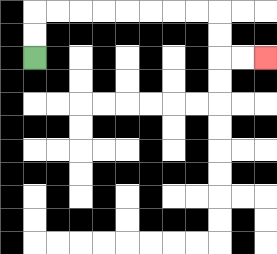{'start': '[1, 2]', 'end': '[11, 2]', 'path_directions': 'U,U,R,R,R,R,R,R,R,R,D,D,R,R', 'path_coordinates': '[[1, 2], [1, 1], [1, 0], [2, 0], [3, 0], [4, 0], [5, 0], [6, 0], [7, 0], [8, 0], [9, 0], [9, 1], [9, 2], [10, 2], [11, 2]]'}